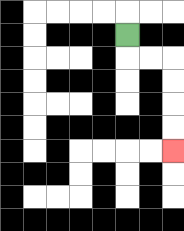{'start': '[5, 1]', 'end': '[7, 6]', 'path_directions': 'D,R,R,D,D,D,D', 'path_coordinates': '[[5, 1], [5, 2], [6, 2], [7, 2], [7, 3], [7, 4], [7, 5], [7, 6]]'}